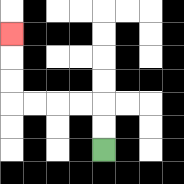{'start': '[4, 6]', 'end': '[0, 1]', 'path_directions': 'U,U,L,L,L,L,U,U,U', 'path_coordinates': '[[4, 6], [4, 5], [4, 4], [3, 4], [2, 4], [1, 4], [0, 4], [0, 3], [0, 2], [0, 1]]'}